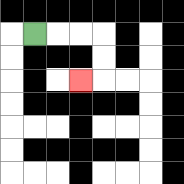{'start': '[1, 1]', 'end': '[3, 3]', 'path_directions': 'R,R,R,D,D,L', 'path_coordinates': '[[1, 1], [2, 1], [3, 1], [4, 1], [4, 2], [4, 3], [3, 3]]'}